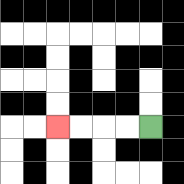{'start': '[6, 5]', 'end': '[2, 5]', 'path_directions': 'L,L,L,L', 'path_coordinates': '[[6, 5], [5, 5], [4, 5], [3, 5], [2, 5]]'}